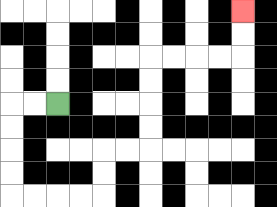{'start': '[2, 4]', 'end': '[10, 0]', 'path_directions': 'L,L,D,D,D,D,R,R,R,R,U,U,R,R,U,U,U,U,R,R,R,R,U,U', 'path_coordinates': '[[2, 4], [1, 4], [0, 4], [0, 5], [0, 6], [0, 7], [0, 8], [1, 8], [2, 8], [3, 8], [4, 8], [4, 7], [4, 6], [5, 6], [6, 6], [6, 5], [6, 4], [6, 3], [6, 2], [7, 2], [8, 2], [9, 2], [10, 2], [10, 1], [10, 0]]'}